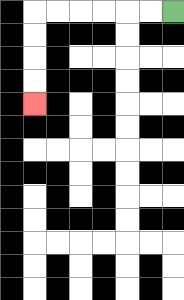{'start': '[7, 0]', 'end': '[1, 4]', 'path_directions': 'L,L,L,L,L,L,D,D,D,D', 'path_coordinates': '[[7, 0], [6, 0], [5, 0], [4, 0], [3, 0], [2, 0], [1, 0], [1, 1], [1, 2], [1, 3], [1, 4]]'}